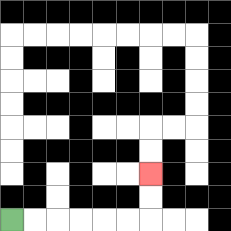{'start': '[0, 9]', 'end': '[6, 7]', 'path_directions': 'R,R,R,R,R,R,U,U', 'path_coordinates': '[[0, 9], [1, 9], [2, 9], [3, 9], [4, 9], [5, 9], [6, 9], [6, 8], [6, 7]]'}